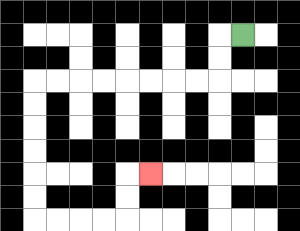{'start': '[10, 1]', 'end': '[6, 7]', 'path_directions': 'L,D,D,L,L,L,L,L,L,L,L,D,D,D,D,D,D,R,R,R,R,U,U,R', 'path_coordinates': '[[10, 1], [9, 1], [9, 2], [9, 3], [8, 3], [7, 3], [6, 3], [5, 3], [4, 3], [3, 3], [2, 3], [1, 3], [1, 4], [1, 5], [1, 6], [1, 7], [1, 8], [1, 9], [2, 9], [3, 9], [4, 9], [5, 9], [5, 8], [5, 7], [6, 7]]'}